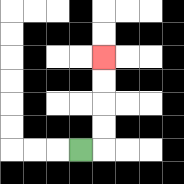{'start': '[3, 6]', 'end': '[4, 2]', 'path_directions': 'R,U,U,U,U', 'path_coordinates': '[[3, 6], [4, 6], [4, 5], [4, 4], [4, 3], [4, 2]]'}